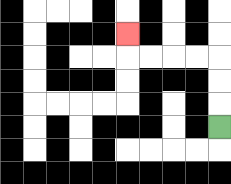{'start': '[9, 5]', 'end': '[5, 1]', 'path_directions': 'U,U,U,L,L,L,L,U', 'path_coordinates': '[[9, 5], [9, 4], [9, 3], [9, 2], [8, 2], [7, 2], [6, 2], [5, 2], [5, 1]]'}